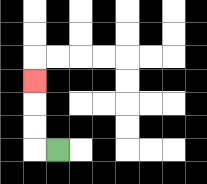{'start': '[2, 6]', 'end': '[1, 3]', 'path_directions': 'L,U,U,U', 'path_coordinates': '[[2, 6], [1, 6], [1, 5], [1, 4], [1, 3]]'}